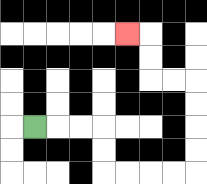{'start': '[1, 5]', 'end': '[5, 1]', 'path_directions': 'R,R,R,D,D,R,R,R,R,U,U,U,U,L,L,U,U,L', 'path_coordinates': '[[1, 5], [2, 5], [3, 5], [4, 5], [4, 6], [4, 7], [5, 7], [6, 7], [7, 7], [8, 7], [8, 6], [8, 5], [8, 4], [8, 3], [7, 3], [6, 3], [6, 2], [6, 1], [5, 1]]'}